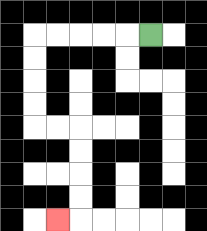{'start': '[6, 1]', 'end': '[2, 9]', 'path_directions': 'L,L,L,L,L,D,D,D,D,R,R,D,D,D,D,L', 'path_coordinates': '[[6, 1], [5, 1], [4, 1], [3, 1], [2, 1], [1, 1], [1, 2], [1, 3], [1, 4], [1, 5], [2, 5], [3, 5], [3, 6], [3, 7], [3, 8], [3, 9], [2, 9]]'}